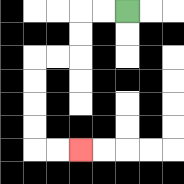{'start': '[5, 0]', 'end': '[3, 6]', 'path_directions': 'L,L,D,D,L,L,D,D,D,D,R,R', 'path_coordinates': '[[5, 0], [4, 0], [3, 0], [3, 1], [3, 2], [2, 2], [1, 2], [1, 3], [1, 4], [1, 5], [1, 6], [2, 6], [3, 6]]'}